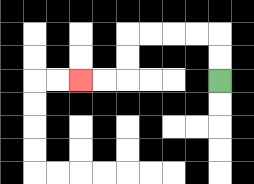{'start': '[9, 3]', 'end': '[3, 3]', 'path_directions': 'U,U,L,L,L,L,D,D,L,L', 'path_coordinates': '[[9, 3], [9, 2], [9, 1], [8, 1], [7, 1], [6, 1], [5, 1], [5, 2], [5, 3], [4, 3], [3, 3]]'}